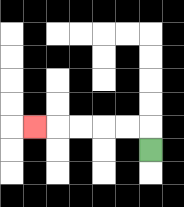{'start': '[6, 6]', 'end': '[1, 5]', 'path_directions': 'U,L,L,L,L,L', 'path_coordinates': '[[6, 6], [6, 5], [5, 5], [4, 5], [3, 5], [2, 5], [1, 5]]'}